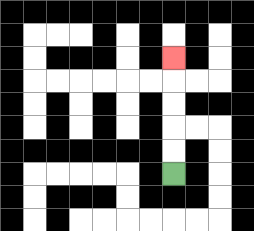{'start': '[7, 7]', 'end': '[7, 2]', 'path_directions': 'U,U,U,U,U', 'path_coordinates': '[[7, 7], [7, 6], [7, 5], [7, 4], [7, 3], [7, 2]]'}